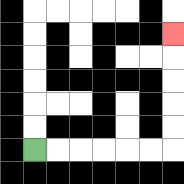{'start': '[1, 6]', 'end': '[7, 1]', 'path_directions': 'R,R,R,R,R,R,U,U,U,U,U', 'path_coordinates': '[[1, 6], [2, 6], [3, 6], [4, 6], [5, 6], [6, 6], [7, 6], [7, 5], [7, 4], [7, 3], [7, 2], [7, 1]]'}